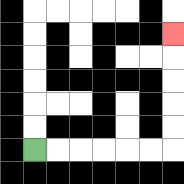{'start': '[1, 6]', 'end': '[7, 1]', 'path_directions': 'R,R,R,R,R,R,U,U,U,U,U', 'path_coordinates': '[[1, 6], [2, 6], [3, 6], [4, 6], [5, 6], [6, 6], [7, 6], [7, 5], [7, 4], [7, 3], [7, 2], [7, 1]]'}